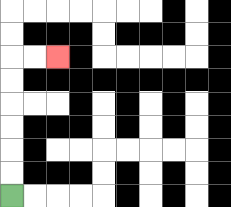{'start': '[0, 8]', 'end': '[2, 2]', 'path_directions': 'U,U,U,U,U,U,R,R', 'path_coordinates': '[[0, 8], [0, 7], [0, 6], [0, 5], [0, 4], [0, 3], [0, 2], [1, 2], [2, 2]]'}